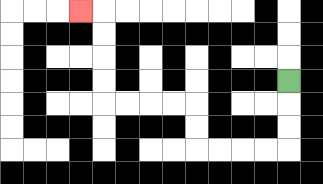{'start': '[12, 3]', 'end': '[3, 0]', 'path_directions': 'D,D,D,L,L,L,L,U,U,L,L,L,L,U,U,U,U,L', 'path_coordinates': '[[12, 3], [12, 4], [12, 5], [12, 6], [11, 6], [10, 6], [9, 6], [8, 6], [8, 5], [8, 4], [7, 4], [6, 4], [5, 4], [4, 4], [4, 3], [4, 2], [4, 1], [4, 0], [3, 0]]'}